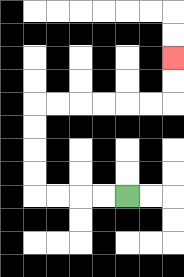{'start': '[5, 8]', 'end': '[7, 2]', 'path_directions': 'L,L,L,L,U,U,U,U,R,R,R,R,R,R,U,U', 'path_coordinates': '[[5, 8], [4, 8], [3, 8], [2, 8], [1, 8], [1, 7], [1, 6], [1, 5], [1, 4], [2, 4], [3, 4], [4, 4], [5, 4], [6, 4], [7, 4], [7, 3], [7, 2]]'}